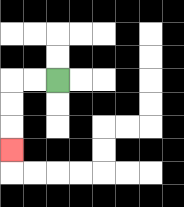{'start': '[2, 3]', 'end': '[0, 6]', 'path_directions': 'L,L,D,D,D', 'path_coordinates': '[[2, 3], [1, 3], [0, 3], [0, 4], [0, 5], [0, 6]]'}